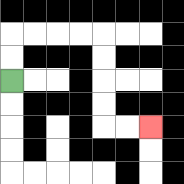{'start': '[0, 3]', 'end': '[6, 5]', 'path_directions': 'U,U,R,R,R,R,D,D,D,D,R,R', 'path_coordinates': '[[0, 3], [0, 2], [0, 1], [1, 1], [2, 1], [3, 1], [4, 1], [4, 2], [4, 3], [4, 4], [4, 5], [5, 5], [6, 5]]'}